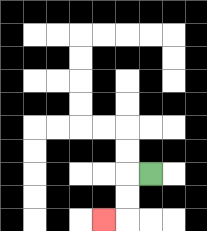{'start': '[6, 7]', 'end': '[4, 9]', 'path_directions': 'L,D,D,L', 'path_coordinates': '[[6, 7], [5, 7], [5, 8], [5, 9], [4, 9]]'}